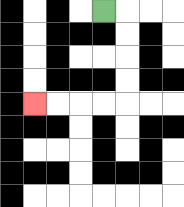{'start': '[4, 0]', 'end': '[1, 4]', 'path_directions': 'R,D,D,D,D,L,L,L,L', 'path_coordinates': '[[4, 0], [5, 0], [5, 1], [5, 2], [5, 3], [5, 4], [4, 4], [3, 4], [2, 4], [1, 4]]'}